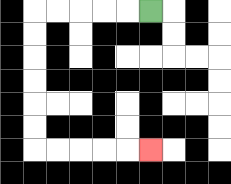{'start': '[6, 0]', 'end': '[6, 6]', 'path_directions': 'L,L,L,L,L,D,D,D,D,D,D,R,R,R,R,R', 'path_coordinates': '[[6, 0], [5, 0], [4, 0], [3, 0], [2, 0], [1, 0], [1, 1], [1, 2], [1, 3], [1, 4], [1, 5], [1, 6], [2, 6], [3, 6], [4, 6], [5, 6], [6, 6]]'}